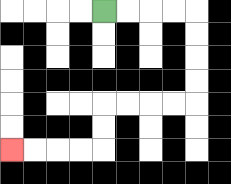{'start': '[4, 0]', 'end': '[0, 6]', 'path_directions': 'R,R,R,R,D,D,D,D,L,L,L,L,D,D,L,L,L,L', 'path_coordinates': '[[4, 0], [5, 0], [6, 0], [7, 0], [8, 0], [8, 1], [8, 2], [8, 3], [8, 4], [7, 4], [6, 4], [5, 4], [4, 4], [4, 5], [4, 6], [3, 6], [2, 6], [1, 6], [0, 6]]'}